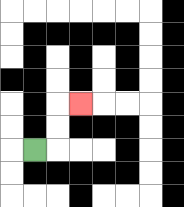{'start': '[1, 6]', 'end': '[3, 4]', 'path_directions': 'R,U,U,R', 'path_coordinates': '[[1, 6], [2, 6], [2, 5], [2, 4], [3, 4]]'}